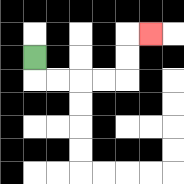{'start': '[1, 2]', 'end': '[6, 1]', 'path_directions': 'D,R,R,R,R,U,U,R', 'path_coordinates': '[[1, 2], [1, 3], [2, 3], [3, 3], [4, 3], [5, 3], [5, 2], [5, 1], [6, 1]]'}